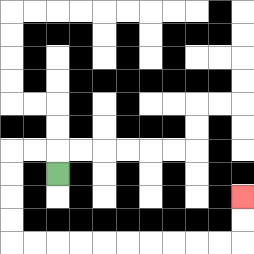{'start': '[2, 7]', 'end': '[10, 8]', 'path_directions': 'U,L,L,D,D,D,D,R,R,R,R,R,R,R,R,R,R,U,U', 'path_coordinates': '[[2, 7], [2, 6], [1, 6], [0, 6], [0, 7], [0, 8], [0, 9], [0, 10], [1, 10], [2, 10], [3, 10], [4, 10], [5, 10], [6, 10], [7, 10], [8, 10], [9, 10], [10, 10], [10, 9], [10, 8]]'}